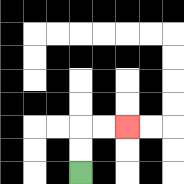{'start': '[3, 7]', 'end': '[5, 5]', 'path_directions': 'U,U,R,R', 'path_coordinates': '[[3, 7], [3, 6], [3, 5], [4, 5], [5, 5]]'}